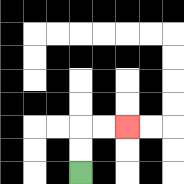{'start': '[3, 7]', 'end': '[5, 5]', 'path_directions': 'U,U,R,R', 'path_coordinates': '[[3, 7], [3, 6], [3, 5], [4, 5], [5, 5]]'}